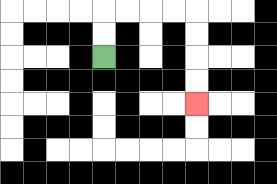{'start': '[4, 2]', 'end': '[8, 4]', 'path_directions': 'U,U,R,R,R,R,D,D,D,D', 'path_coordinates': '[[4, 2], [4, 1], [4, 0], [5, 0], [6, 0], [7, 0], [8, 0], [8, 1], [8, 2], [8, 3], [8, 4]]'}